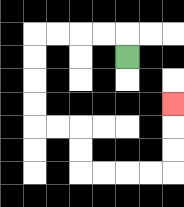{'start': '[5, 2]', 'end': '[7, 4]', 'path_directions': 'U,L,L,L,L,D,D,D,D,R,R,D,D,R,R,R,R,U,U,U', 'path_coordinates': '[[5, 2], [5, 1], [4, 1], [3, 1], [2, 1], [1, 1], [1, 2], [1, 3], [1, 4], [1, 5], [2, 5], [3, 5], [3, 6], [3, 7], [4, 7], [5, 7], [6, 7], [7, 7], [7, 6], [7, 5], [7, 4]]'}